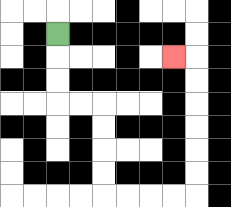{'start': '[2, 1]', 'end': '[7, 2]', 'path_directions': 'D,D,D,R,R,D,D,D,D,R,R,R,R,U,U,U,U,U,U,L', 'path_coordinates': '[[2, 1], [2, 2], [2, 3], [2, 4], [3, 4], [4, 4], [4, 5], [4, 6], [4, 7], [4, 8], [5, 8], [6, 8], [7, 8], [8, 8], [8, 7], [8, 6], [8, 5], [8, 4], [8, 3], [8, 2], [7, 2]]'}